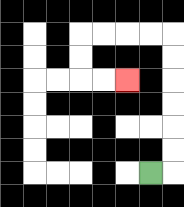{'start': '[6, 7]', 'end': '[5, 3]', 'path_directions': 'R,U,U,U,U,U,U,L,L,L,L,D,D,R,R', 'path_coordinates': '[[6, 7], [7, 7], [7, 6], [7, 5], [7, 4], [7, 3], [7, 2], [7, 1], [6, 1], [5, 1], [4, 1], [3, 1], [3, 2], [3, 3], [4, 3], [5, 3]]'}